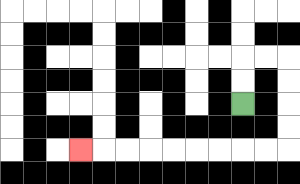{'start': '[10, 4]', 'end': '[3, 6]', 'path_directions': 'U,U,R,R,D,D,D,D,L,L,L,L,L,L,L,L,L', 'path_coordinates': '[[10, 4], [10, 3], [10, 2], [11, 2], [12, 2], [12, 3], [12, 4], [12, 5], [12, 6], [11, 6], [10, 6], [9, 6], [8, 6], [7, 6], [6, 6], [5, 6], [4, 6], [3, 6]]'}